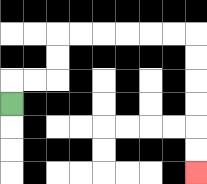{'start': '[0, 4]', 'end': '[8, 7]', 'path_directions': 'U,R,R,U,U,R,R,R,R,R,R,D,D,D,D,D,D', 'path_coordinates': '[[0, 4], [0, 3], [1, 3], [2, 3], [2, 2], [2, 1], [3, 1], [4, 1], [5, 1], [6, 1], [7, 1], [8, 1], [8, 2], [8, 3], [8, 4], [8, 5], [8, 6], [8, 7]]'}